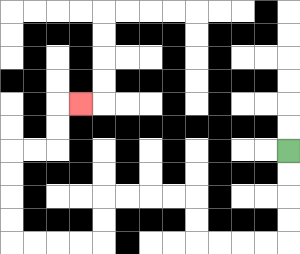{'start': '[12, 6]', 'end': '[3, 4]', 'path_directions': 'D,D,D,D,L,L,L,L,U,U,L,L,L,L,D,D,L,L,L,L,U,U,U,U,R,R,U,U,R', 'path_coordinates': '[[12, 6], [12, 7], [12, 8], [12, 9], [12, 10], [11, 10], [10, 10], [9, 10], [8, 10], [8, 9], [8, 8], [7, 8], [6, 8], [5, 8], [4, 8], [4, 9], [4, 10], [3, 10], [2, 10], [1, 10], [0, 10], [0, 9], [0, 8], [0, 7], [0, 6], [1, 6], [2, 6], [2, 5], [2, 4], [3, 4]]'}